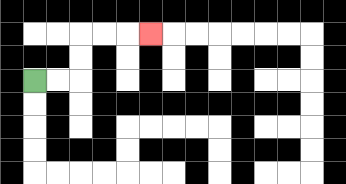{'start': '[1, 3]', 'end': '[6, 1]', 'path_directions': 'R,R,U,U,R,R,R', 'path_coordinates': '[[1, 3], [2, 3], [3, 3], [3, 2], [3, 1], [4, 1], [5, 1], [6, 1]]'}